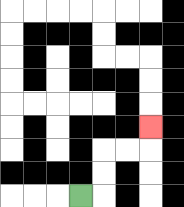{'start': '[3, 8]', 'end': '[6, 5]', 'path_directions': 'R,U,U,R,R,U', 'path_coordinates': '[[3, 8], [4, 8], [4, 7], [4, 6], [5, 6], [6, 6], [6, 5]]'}